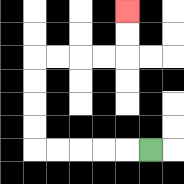{'start': '[6, 6]', 'end': '[5, 0]', 'path_directions': 'L,L,L,L,L,U,U,U,U,R,R,R,R,U,U', 'path_coordinates': '[[6, 6], [5, 6], [4, 6], [3, 6], [2, 6], [1, 6], [1, 5], [1, 4], [1, 3], [1, 2], [2, 2], [3, 2], [4, 2], [5, 2], [5, 1], [5, 0]]'}